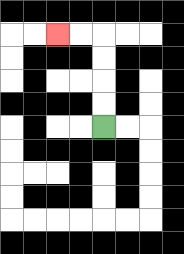{'start': '[4, 5]', 'end': '[2, 1]', 'path_directions': 'U,U,U,U,L,L', 'path_coordinates': '[[4, 5], [4, 4], [4, 3], [4, 2], [4, 1], [3, 1], [2, 1]]'}